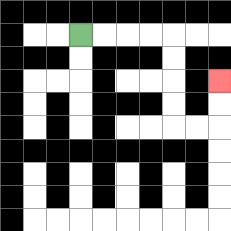{'start': '[3, 1]', 'end': '[9, 3]', 'path_directions': 'R,R,R,R,D,D,D,D,R,R,U,U', 'path_coordinates': '[[3, 1], [4, 1], [5, 1], [6, 1], [7, 1], [7, 2], [7, 3], [7, 4], [7, 5], [8, 5], [9, 5], [9, 4], [9, 3]]'}